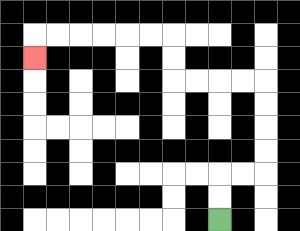{'start': '[9, 9]', 'end': '[1, 2]', 'path_directions': 'U,U,R,R,U,U,U,U,L,L,L,L,U,U,L,L,L,L,L,L,D', 'path_coordinates': '[[9, 9], [9, 8], [9, 7], [10, 7], [11, 7], [11, 6], [11, 5], [11, 4], [11, 3], [10, 3], [9, 3], [8, 3], [7, 3], [7, 2], [7, 1], [6, 1], [5, 1], [4, 1], [3, 1], [2, 1], [1, 1], [1, 2]]'}